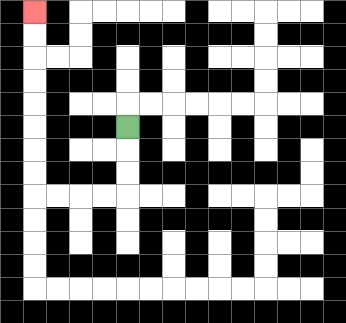{'start': '[5, 5]', 'end': '[1, 0]', 'path_directions': 'D,D,D,L,L,L,L,U,U,U,U,U,U,U,U', 'path_coordinates': '[[5, 5], [5, 6], [5, 7], [5, 8], [4, 8], [3, 8], [2, 8], [1, 8], [1, 7], [1, 6], [1, 5], [1, 4], [1, 3], [1, 2], [1, 1], [1, 0]]'}